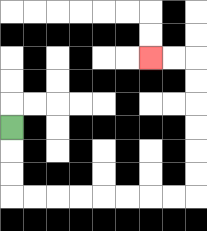{'start': '[0, 5]', 'end': '[6, 2]', 'path_directions': 'D,D,D,R,R,R,R,R,R,R,R,U,U,U,U,U,U,L,L', 'path_coordinates': '[[0, 5], [0, 6], [0, 7], [0, 8], [1, 8], [2, 8], [3, 8], [4, 8], [5, 8], [6, 8], [7, 8], [8, 8], [8, 7], [8, 6], [8, 5], [8, 4], [8, 3], [8, 2], [7, 2], [6, 2]]'}